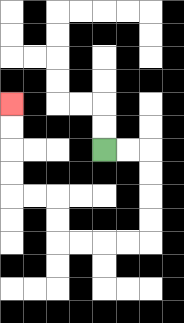{'start': '[4, 6]', 'end': '[0, 4]', 'path_directions': 'R,R,D,D,D,D,L,L,L,L,U,U,L,L,U,U,U,U', 'path_coordinates': '[[4, 6], [5, 6], [6, 6], [6, 7], [6, 8], [6, 9], [6, 10], [5, 10], [4, 10], [3, 10], [2, 10], [2, 9], [2, 8], [1, 8], [0, 8], [0, 7], [0, 6], [0, 5], [0, 4]]'}